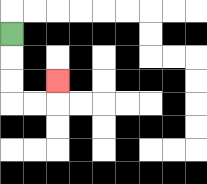{'start': '[0, 1]', 'end': '[2, 3]', 'path_directions': 'D,D,D,R,R,U', 'path_coordinates': '[[0, 1], [0, 2], [0, 3], [0, 4], [1, 4], [2, 4], [2, 3]]'}